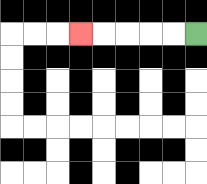{'start': '[8, 1]', 'end': '[3, 1]', 'path_directions': 'L,L,L,L,L', 'path_coordinates': '[[8, 1], [7, 1], [6, 1], [5, 1], [4, 1], [3, 1]]'}